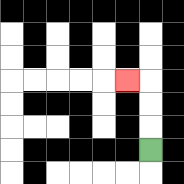{'start': '[6, 6]', 'end': '[5, 3]', 'path_directions': 'U,U,U,L', 'path_coordinates': '[[6, 6], [6, 5], [6, 4], [6, 3], [5, 3]]'}